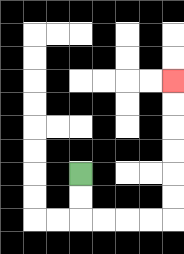{'start': '[3, 7]', 'end': '[7, 3]', 'path_directions': 'D,D,R,R,R,R,U,U,U,U,U,U', 'path_coordinates': '[[3, 7], [3, 8], [3, 9], [4, 9], [5, 9], [6, 9], [7, 9], [7, 8], [7, 7], [7, 6], [7, 5], [7, 4], [7, 3]]'}